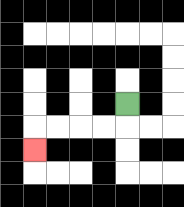{'start': '[5, 4]', 'end': '[1, 6]', 'path_directions': 'D,L,L,L,L,D', 'path_coordinates': '[[5, 4], [5, 5], [4, 5], [3, 5], [2, 5], [1, 5], [1, 6]]'}